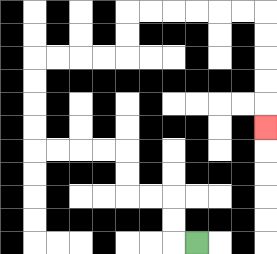{'start': '[8, 10]', 'end': '[11, 5]', 'path_directions': 'L,U,U,L,L,U,U,L,L,L,L,U,U,U,U,R,R,R,R,U,U,R,R,R,R,R,R,D,D,D,D,D', 'path_coordinates': '[[8, 10], [7, 10], [7, 9], [7, 8], [6, 8], [5, 8], [5, 7], [5, 6], [4, 6], [3, 6], [2, 6], [1, 6], [1, 5], [1, 4], [1, 3], [1, 2], [2, 2], [3, 2], [4, 2], [5, 2], [5, 1], [5, 0], [6, 0], [7, 0], [8, 0], [9, 0], [10, 0], [11, 0], [11, 1], [11, 2], [11, 3], [11, 4], [11, 5]]'}